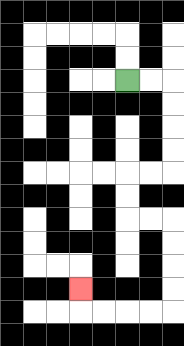{'start': '[5, 3]', 'end': '[3, 12]', 'path_directions': 'R,R,D,D,D,D,L,L,D,D,R,R,D,D,D,D,L,L,L,L,U', 'path_coordinates': '[[5, 3], [6, 3], [7, 3], [7, 4], [7, 5], [7, 6], [7, 7], [6, 7], [5, 7], [5, 8], [5, 9], [6, 9], [7, 9], [7, 10], [7, 11], [7, 12], [7, 13], [6, 13], [5, 13], [4, 13], [3, 13], [3, 12]]'}